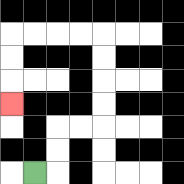{'start': '[1, 7]', 'end': '[0, 4]', 'path_directions': 'R,U,U,R,R,U,U,U,U,L,L,L,L,D,D,D', 'path_coordinates': '[[1, 7], [2, 7], [2, 6], [2, 5], [3, 5], [4, 5], [4, 4], [4, 3], [4, 2], [4, 1], [3, 1], [2, 1], [1, 1], [0, 1], [0, 2], [0, 3], [0, 4]]'}